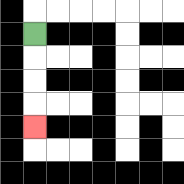{'start': '[1, 1]', 'end': '[1, 5]', 'path_directions': 'D,D,D,D', 'path_coordinates': '[[1, 1], [1, 2], [1, 3], [1, 4], [1, 5]]'}